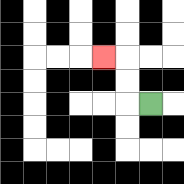{'start': '[6, 4]', 'end': '[4, 2]', 'path_directions': 'L,U,U,L', 'path_coordinates': '[[6, 4], [5, 4], [5, 3], [5, 2], [4, 2]]'}